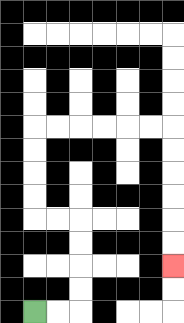{'start': '[1, 13]', 'end': '[7, 11]', 'path_directions': 'R,R,U,U,U,U,L,L,U,U,U,U,R,R,R,R,R,R,D,D,D,D,D,D', 'path_coordinates': '[[1, 13], [2, 13], [3, 13], [3, 12], [3, 11], [3, 10], [3, 9], [2, 9], [1, 9], [1, 8], [1, 7], [1, 6], [1, 5], [2, 5], [3, 5], [4, 5], [5, 5], [6, 5], [7, 5], [7, 6], [7, 7], [7, 8], [7, 9], [7, 10], [7, 11]]'}